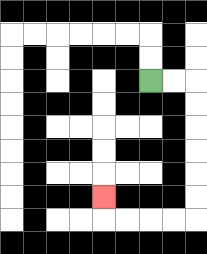{'start': '[6, 3]', 'end': '[4, 8]', 'path_directions': 'R,R,D,D,D,D,D,D,L,L,L,L,U', 'path_coordinates': '[[6, 3], [7, 3], [8, 3], [8, 4], [8, 5], [8, 6], [8, 7], [8, 8], [8, 9], [7, 9], [6, 9], [5, 9], [4, 9], [4, 8]]'}